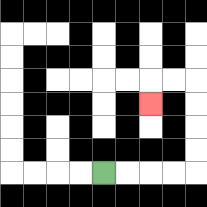{'start': '[4, 7]', 'end': '[6, 4]', 'path_directions': 'R,R,R,R,U,U,U,U,L,L,D', 'path_coordinates': '[[4, 7], [5, 7], [6, 7], [7, 7], [8, 7], [8, 6], [8, 5], [8, 4], [8, 3], [7, 3], [6, 3], [6, 4]]'}